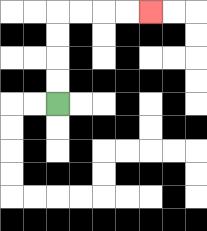{'start': '[2, 4]', 'end': '[6, 0]', 'path_directions': 'U,U,U,U,R,R,R,R', 'path_coordinates': '[[2, 4], [2, 3], [2, 2], [2, 1], [2, 0], [3, 0], [4, 0], [5, 0], [6, 0]]'}